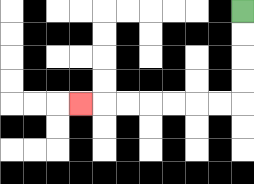{'start': '[10, 0]', 'end': '[3, 4]', 'path_directions': 'D,D,D,D,L,L,L,L,L,L,L', 'path_coordinates': '[[10, 0], [10, 1], [10, 2], [10, 3], [10, 4], [9, 4], [8, 4], [7, 4], [6, 4], [5, 4], [4, 4], [3, 4]]'}